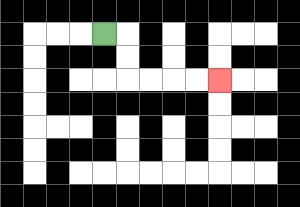{'start': '[4, 1]', 'end': '[9, 3]', 'path_directions': 'R,D,D,R,R,R,R', 'path_coordinates': '[[4, 1], [5, 1], [5, 2], [5, 3], [6, 3], [7, 3], [8, 3], [9, 3]]'}